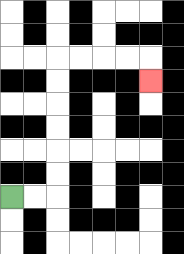{'start': '[0, 8]', 'end': '[6, 3]', 'path_directions': 'R,R,U,U,U,U,U,U,R,R,R,R,D', 'path_coordinates': '[[0, 8], [1, 8], [2, 8], [2, 7], [2, 6], [2, 5], [2, 4], [2, 3], [2, 2], [3, 2], [4, 2], [5, 2], [6, 2], [6, 3]]'}